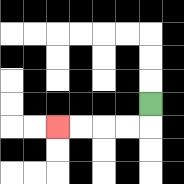{'start': '[6, 4]', 'end': '[2, 5]', 'path_directions': 'D,L,L,L,L', 'path_coordinates': '[[6, 4], [6, 5], [5, 5], [4, 5], [3, 5], [2, 5]]'}